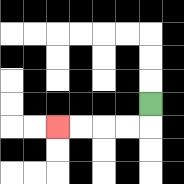{'start': '[6, 4]', 'end': '[2, 5]', 'path_directions': 'D,L,L,L,L', 'path_coordinates': '[[6, 4], [6, 5], [5, 5], [4, 5], [3, 5], [2, 5]]'}